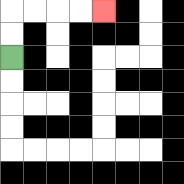{'start': '[0, 2]', 'end': '[4, 0]', 'path_directions': 'U,U,R,R,R,R', 'path_coordinates': '[[0, 2], [0, 1], [0, 0], [1, 0], [2, 0], [3, 0], [4, 0]]'}